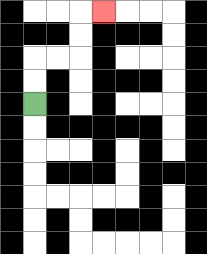{'start': '[1, 4]', 'end': '[4, 0]', 'path_directions': 'U,U,R,R,U,U,R', 'path_coordinates': '[[1, 4], [1, 3], [1, 2], [2, 2], [3, 2], [3, 1], [3, 0], [4, 0]]'}